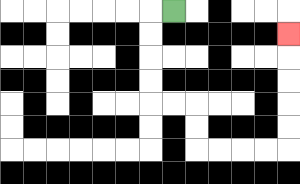{'start': '[7, 0]', 'end': '[12, 1]', 'path_directions': 'L,D,D,D,D,R,R,D,D,R,R,R,R,U,U,U,U,U', 'path_coordinates': '[[7, 0], [6, 0], [6, 1], [6, 2], [6, 3], [6, 4], [7, 4], [8, 4], [8, 5], [8, 6], [9, 6], [10, 6], [11, 6], [12, 6], [12, 5], [12, 4], [12, 3], [12, 2], [12, 1]]'}